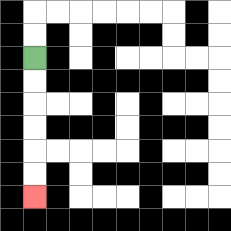{'start': '[1, 2]', 'end': '[1, 8]', 'path_directions': 'D,D,D,D,D,D', 'path_coordinates': '[[1, 2], [1, 3], [1, 4], [1, 5], [1, 6], [1, 7], [1, 8]]'}